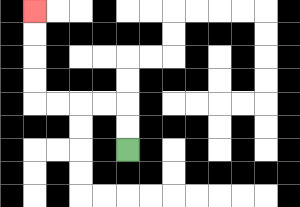{'start': '[5, 6]', 'end': '[1, 0]', 'path_directions': 'U,U,L,L,L,L,U,U,U,U', 'path_coordinates': '[[5, 6], [5, 5], [5, 4], [4, 4], [3, 4], [2, 4], [1, 4], [1, 3], [1, 2], [1, 1], [1, 0]]'}